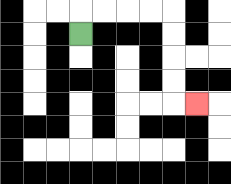{'start': '[3, 1]', 'end': '[8, 4]', 'path_directions': 'U,R,R,R,R,D,D,D,D,R', 'path_coordinates': '[[3, 1], [3, 0], [4, 0], [5, 0], [6, 0], [7, 0], [7, 1], [7, 2], [7, 3], [7, 4], [8, 4]]'}